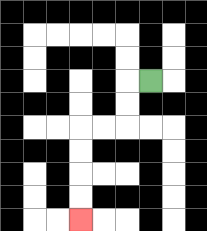{'start': '[6, 3]', 'end': '[3, 9]', 'path_directions': 'L,D,D,L,L,D,D,D,D', 'path_coordinates': '[[6, 3], [5, 3], [5, 4], [5, 5], [4, 5], [3, 5], [3, 6], [3, 7], [3, 8], [3, 9]]'}